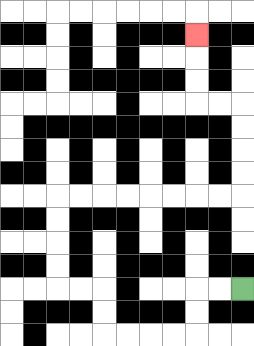{'start': '[10, 12]', 'end': '[8, 1]', 'path_directions': 'L,L,D,D,L,L,L,L,U,U,L,L,U,U,U,U,R,R,R,R,R,R,R,R,U,U,U,U,L,L,U,U,U', 'path_coordinates': '[[10, 12], [9, 12], [8, 12], [8, 13], [8, 14], [7, 14], [6, 14], [5, 14], [4, 14], [4, 13], [4, 12], [3, 12], [2, 12], [2, 11], [2, 10], [2, 9], [2, 8], [3, 8], [4, 8], [5, 8], [6, 8], [7, 8], [8, 8], [9, 8], [10, 8], [10, 7], [10, 6], [10, 5], [10, 4], [9, 4], [8, 4], [8, 3], [8, 2], [8, 1]]'}